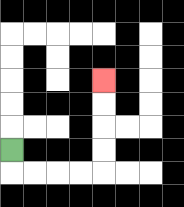{'start': '[0, 6]', 'end': '[4, 3]', 'path_directions': 'D,R,R,R,R,U,U,U,U', 'path_coordinates': '[[0, 6], [0, 7], [1, 7], [2, 7], [3, 7], [4, 7], [4, 6], [4, 5], [4, 4], [4, 3]]'}